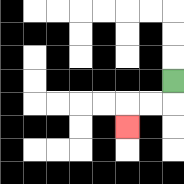{'start': '[7, 3]', 'end': '[5, 5]', 'path_directions': 'D,L,L,D', 'path_coordinates': '[[7, 3], [7, 4], [6, 4], [5, 4], [5, 5]]'}